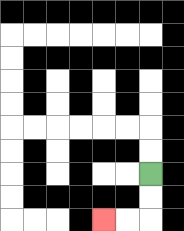{'start': '[6, 7]', 'end': '[4, 9]', 'path_directions': 'D,D,L,L', 'path_coordinates': '[[6, 7], [6, 8], [6, 9], [5, 9], [4, 9]]'}